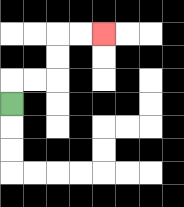{'start': '[0, 4]', 'end': '[4, 1]', 'path_directions': 'U,R,R,U,U,R,R', 'path_coordinates': '[[0, 4], [0, 3], [1, 3], [2, 3], [2, 2], [2, 1], [3, 1], [4, 1]]'}